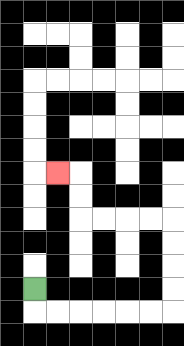{'start': '[1, 12]', 'end': '[2, 7]', 'path_directions': 'D,R,R,R,R,R,R,U,U,U,U,L,L,L,L,U,U,L', 'path_coordinates': '[[1, 12], [1, 13], [2, 13], [3, 13], [4, 13], [5, 13], [6, 13], [7, 13], [7, 12], [7, 11], [7, 10], [7, 9], [6, 9], [5, 9], [4, 9], [3, 9], [3, 8], [3, 7], [2, 7]]'}